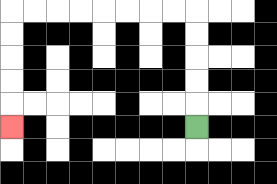{'start': '[8, 5]', 'end': '[0, 5]', 'path_directions': 'U,U,U,U,U,L,L,L,L,L,L,L,L,D,D,D,D,D', 'path_coordinates': '[[8, 5], [8, 4], [8, 3], [8, 2], [8, 1], [8, 0], [7, 0], [6, 0], [5, 0], [4, 0], [3, 0], [2, 0], [1, 0], [0, 0], [0, 1], [0, 2], [0, 3], [0, 4], [0, 5]]'}